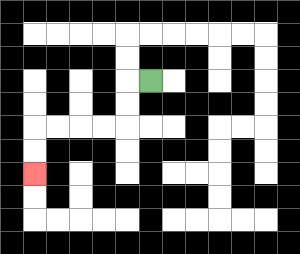{'start': '[6, 3]', 'end': '[1, 7]', 'path_directions': 'L,D,D,L,L,L,L,D,D', 'path_coordinates': '[[6, 3], [5, 3], [5, 4], [5, 5], [4, 5], [3, 5], [2, 5], [1, 5], [1, 6], [1, 7]]'}